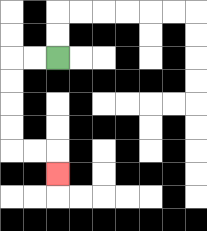{'start': '[2, 2]', 'end': '[2, 7]', 'path_directions': 'L,L,D,D,D,D,R,R,D', 'path_coordinates': '[[2, 2], [1, 2], [0, 2], [0, 3], [0, 4], [0, 5], [0, 6], [1, 6], [2, 6], [2, 7]]'}